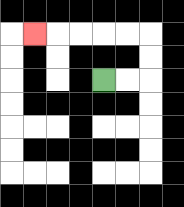{'start': '[4, 3]', 'end': '[1, 1]', 'path_directions': 'R,R,U,U,L,L,L,L,L', 'path_coordinates': '[[4, 3], [5, 3], [6, 3], [6, 2], [6, 1], [5, 1], [4, 1], [3, 1], [2, 1], [1, 1]]'}